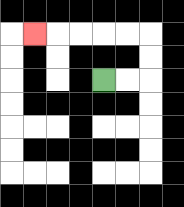{'start': '[4, 3]', 'end': '[1, 1]', 'path_directions': 'R,R,U,U,L,L,L,L,L', 'path_coordinates': '[[4, 3], [5, 3], [6, 3], [6, 2], [6, 1], [5, 1], [4, 1], [3, 1], [2, 1], [1, 1]]'}